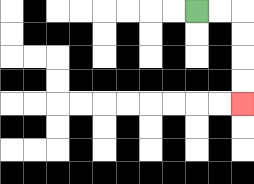{'start': '[8, 0]', 'end': '[10, 4]', 'path_directions': 'R,R,D,D,D,D', 'path_coordinates': '[[8, 0], [9, 0], [10, 0], [10, 1], [10, 2], [10, 3], [10, 4]]'}